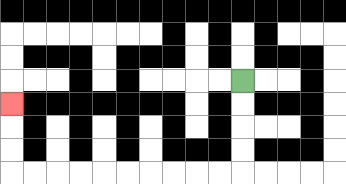{'start': '[10, 3]', 'end': '[0, 4]', 'path_directions': 'D,D,D,D,L,L,L,L,L,L,L,L,L,L,U,U,U', 'path_coordinates': '[[10, 3], [10, 4], [10, 5], [10, 6], [10, 7], [9, 7], [8, 7], [7, 7], [6, 7], [5, 7], [4, 7], [3, 7], [2, 7], [1, 7], [0, 7], [0, 6], [0, 5], [0, 4]]'}